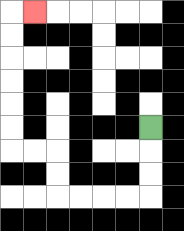{'start': '[6, 5]', 'end': '[1, 0]', 'path_directions': 'D,D,D,L,L,L,L,U,U,L,L,U,U,U,U,U,U,R', 'path_coordinates': '[[6, 5], [6, 6], [6, 7], [6, 8], [5, 8], [4, 8], [3, 8], [2, 8], [2, 7], [2, 6], [1, 6], [0, 6], [0, 5], [0, 4], [0, 3], [0, 2], [0, 1], [0, 0], [1, 0]]'}